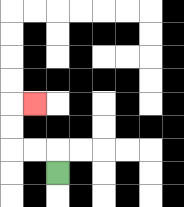{'start': '[2, 7]', 'end': '[1, 4]', 'path_directions': 'U,L,L,U,U,R', 'path_coordinates': '[[2, 7], [2, 6], [1, 6], [0, 6], [0, 5], [0, 4], [1, 4]]'}